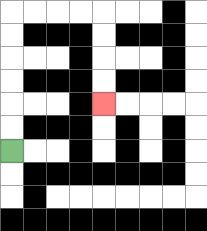{'start': '[0, 6]', 'end': '[4, 4]', 'path_directions': 'U,U,U,U,U,U,R,R,R,R,D,D,D,D', 'path_coordinates': '[[0, 6], [0, 5], [0, 4], [0, 3], [0, 2], [0, 1], [0, 0], [1, 0], [2, 0], [3, 0], [4, 0], [4, 1], [4, 2], [4, 3], [4, 4]]'}